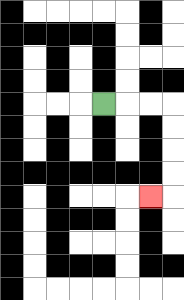{'start': '[4, 4]', 'end': '[6, 8]', 'path_directions': 'R,R,R,D,D,D,D,L', 'path_coordinates': '[[4, 4], [5, 4], [6, 4], [7, 4], [7, 5], [7, 6], [7, 7], [7, 8], [6, 8]]'}